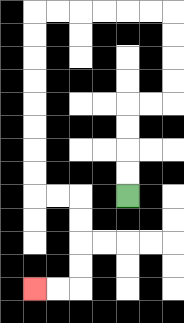{'start': '[5, 8]', 'end': '[1, 12]', 'path_directions': 'U,U,U,U,R,R,U,U,U,U,L,L,L,L,L,L,D,D,D,D,D,D,D,D,R,R,D,D,D,D,L,L', 'path_coordinates': '[[5, 8], [5, 7], [5, 6], [5, 5], [5, 4], [6, 4], [7, 4], [7, 3], [7, 2], [7, 1], [7, 0], [6, 0], [5, 0], [4, 0], [3, 0], [2, 0], [1, 0], [1, 1], [1, 2], [1, 3], [1, 4], [1, 5], [1, 6], [1, 7], [1, 8], [2, 8], [3, 8], [3, 9], [3, 10], [3, 11], [3, 12], [2, 12], [1, 12]]'}